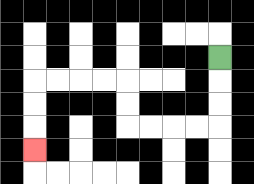{'start': '[9, 2]', 'end': '[1, 6]', 'path_directions': 'D,D,D,L,L,L,L,U,U,L,L,L,L,D,D,D', 'path_coordinates': '[[9, 2], [9, 3], [9, 4], [9, 5], [8, 5], [7, 5], [6, 5], [5, 5], [5, 4], [5, 3], [4, 3], [3, 3], [2, 3], [1, 3], [1, 4], [1, 5], [1, 6]]'}